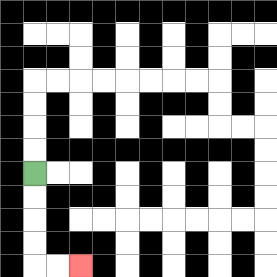{'start': '[1, 7]', 'end': '[3, 11]', 'path_directions': 'D,D,D,D,R,R', 'path_coordinates': '[[1, 7], [1, 8], [1, 9], [1, 10], [1, 11], [2, 11], [3, 11]]'}